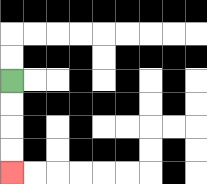{'start': '[0, 3]', 'end': '[0, 7]', 'path_directions': 'D,D,D,D', 'path_coordinates': '[[0, 3], [0, 4], [0, 5], [0, 6], [0, 7]]'}